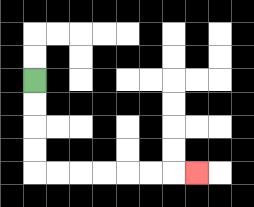{'start': '[1, 3]', 'end': '[8, 7]', 'path_directions': 'D,D,D,D,R,R,R,R,R,R,R', 'path_coordinates': '[[1, 3], [1, 4], [1, 5], [1, 6], [1, 7], [2, 7], [3, 7], [4, 7], [5, 7], [6, 7], [7, 7], [8, 7]]'}